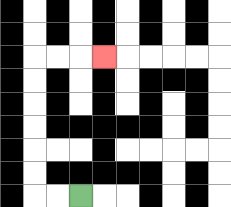{'start': '[3, 8]', 'end': '[4, 2]', 'path_directions': 'L,L,U,U,U,U,U,U,R,R,R', 'path_coordinates': '[[3, 8], [2, 8], [1, 8], [1, 7], [1, 6], [1, 5], [1, 4], [1, 3], [1, 2], [2, 2], [3, 2], [4, 2]]'}